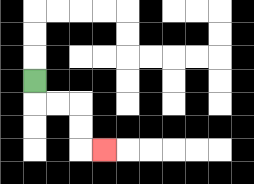{'start': '[1, 3]', 'end': '[4, 6]', 'path_directions': 'D,R,R,D,D,R', 'path_coordinates': '[[1, 3], [1, 4], [2, 4], [3, 4], [3, 5], [3, 6], [4, 6]]'}